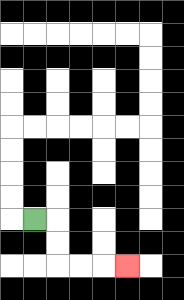{'start': '[1, 9]', 'end': '[5, 11]', 'path_directions': 'R,D,D,R,R,R', 'path_coordinates': '[[1, 9], [2, 9], [2, 10], [2, 11], [3, 11], [4, 11], [5, 11]]'}